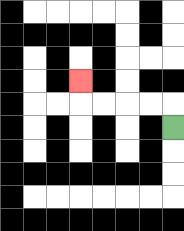{'start': '[7, 5]', 'end': '[3, 3]', 'path_directions': 'U,L,L,L,L,U', 'path_coordinates': '[[7, 5], [7, 4], [6, 4], [5, 4], [4, 4], [3, 4], [3, 3]]'}